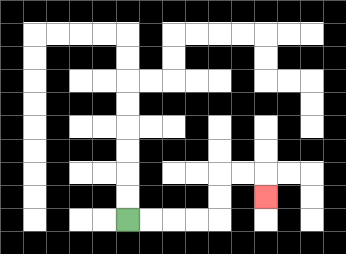{'start': '[5, 9]', 'end': '[11, 8]', 'path_directions': 'R,R,R,R,U,U,R,R,D', 'path_coordinates': '[[5, 9], [6, 9], [7, 9], [8, 9], [9, 9], [9, 8], [9, 7], [10, 7], [11, 7], [11, 8]]'}